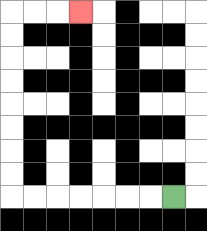{'start': '[7, 8]', 'end': '[3, 0]', 'path_directions': 'L,L,L,L,L,L,L,U,U,U,U,U,U,U,U,R,R,R', 'path_coordinates': '[[7, 8], [6, 8], [5, 8], [4, 8], [3, 8], [2, 8], [1, 8], [0, 8], [0, 7], [0, 6], [0, 5], [0, 4], [0, 3], [0, 2], [0, 1], [0, 0], [1, 0], [2, 0], [3, 0]]'}